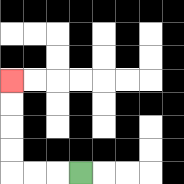{'start': '[3, 7]', 'end': '[0, 3]', 'path_directions': 'L,L,L,U,U,U,U', 'path_coordinates': '[[3, 7], [2, 7], [1, 7], [0, 7], [0, 6], [0, 5], [0, 4], [0, 3]]'}